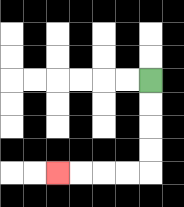{'start': '[6, 3]', 'end': '[2, 7]', 'path_directions': 'D,D,D,D,L,L,L,L', 'path_coordinates': '[[6, 3], [6, 4], [6, 5], [6, 6], [6, 7], [5, 7], [4, 7], [3, 7], [2, 7]]'}